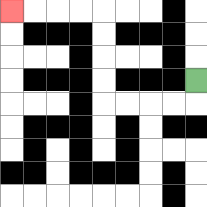{'start': '[8, 3]', 'end': '[0, 0]', 'path_directions': 'D,L,L,L,L,U,U,U,U,L,L,L,L', 'path_coordinates': '[[8, 3], [8, 4], [7, 4], [6, 4], [5, 4], [4, 4], [4, 3], [4, 2], [4, 1], [4, 0], [3, 0], [2, 0], [1, 0], [0, 0]]'}